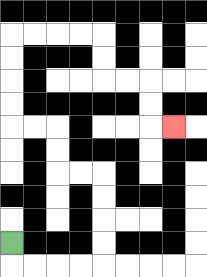{'start': '[0, 10]', 'end': '[7, 5]', 'path_directions': 'D,R,R,R,R,U,U,U,U,L,L,U,U,L,L,U,U,U,U,R,R,R,R,D,D,R,R,D,D,R', 'path_coordinates': '[[0, 10], [0, 11], [1, 11], [2, 11], [3, 11], [4, 11], [4, 10], [4, 9], [4, 8], [4, 7], [3, 7], [2, 7], [2, 6], [2, 5], [1, 5], [0, 5], [0, 4], [0, 3], [0, 2], [0, 1], [1, 1], [2, 1], [3, 1], [4, 1], [4, 2], [4, 3], [5, 3], [6, 3], [6, 4], [6, 5], [7, 5]]'}